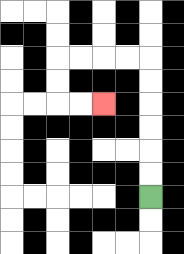{'start': '[6, 8]', 'end': '[4, 4]', 'path_directions': 'U,U,U,U,U,U,L,L,L,L,D,D,R,R', 'path_coordinates': '[[6, 8], [6, 7], [6, 6], [6, 5], [6, 4], [6, 3], [6, 2], [5, 2], [4, 2], [3, 2], [2, 2], [2, 3], [2, 4], [3, 4], [4, 4]]'}